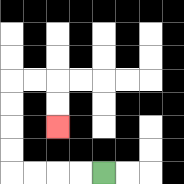{'start': '[4, 7]', 'end': '[2, 5]', 'path_directions': 'L,L,L,L,U,U,U,U,R,R,D,D', 'path_coordinates': '[[4, 7], [3, 7], [2, 7], [1, 7], [0, 7], [0, 6], [0, 5], [0, 4], [0, 3], [1, 3], [2, 3], [2, 4], [2, 5]]'}